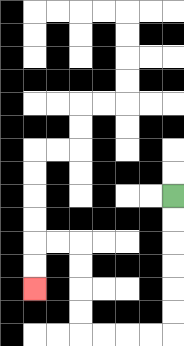{'start': '[7, 8]', 'end': '[1, 12]', 'path_directions': 'D,D,D,D,D,D,L,L,L,L,U,U,U,U,L,L,D,D', 'path_coordinates': '[[7, 8], [7, 9], [7, 10], [7, 11], [7, 12], [7, 13], [7, 14], [6, 14], [5, 14], [4, 14], [3, 14], [3, 13], [3, 12], [3, 11], [3, 10], [2, 10], [1, 10], [1, 11], [1, 12]]'}